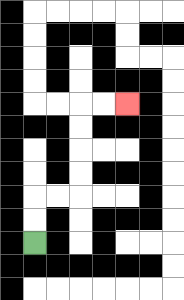{'start': '[1, 10]', 'end': '[5, 4]', 'path_directions': 'U,U,R,R,U,U,U,U,R,R', 'path_coordinates': '[[1, 10], [1, 9], [1, 8], [2, 8], [3, 8], [3, 7], [3, 6], [3, 5], [3, 4], [4, 4], [5, 4]]'}